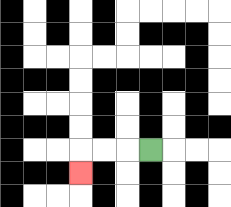{'start': '[6, 6]', 'end': '[3, 7]', 'path_directions': 'L,L,L,D', 'path_coordinates': '[[6, 6], [5, 6], [4, 6], [3, 6], [3, 7]]'}